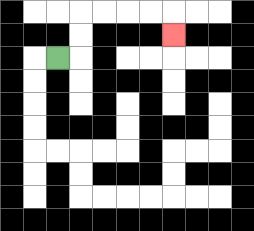{'start': '[2, 2]', 'end': '[7, 1]', 'path_directions': 'R,U,U,R,R,R,R,D', 'path_coordinates': '[[2, 2], [3, 2], [3, 1], [3, 0], [4, 0], [5, 0], [6, 0], [7, 0], [7, 1]]'}